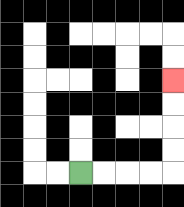{'start': '[3, 7]', 'end': '[7, 3]', 'path_directions': 'R,R,R,R,U,U,U,U', 'path_coordinates': '[[3, 7], [4, 7], [5, 7], [6, 7], [7, 7], [7, 6], [7, 5], [7, 4], [7, 3]]'}